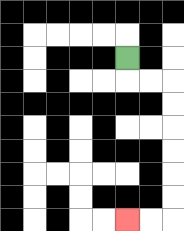{'start': '[5, 2]', 'end': '[5, 9]', 'path_directions': 'D,R,R,D,D,D,D,D,D,L,L', 'path_coordinates': '[[5, 2], [5, 3], [6, 3], [7, 3], [7, 4], [7, 5], [7, 6], [7, 7], [7, 8], [7, 9], [6, 9], [5, 9]]'}